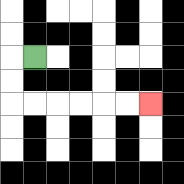{'start': '[1, 2]', 'end': '[6, 4]', 'path_directions': 'L,D,D,R,R,R,R,R,R', 'path_coordinates': '[[1, 2], [0, 2], [0, 3], [0, 4], [1, 4], [2, 4], [3, 4], [4, 4], [5, 4], [6, 4]]'}